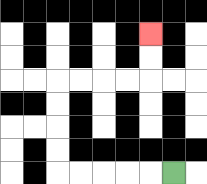{'start': '[7, 7]', 'end': '[6, 1]', 'path_directions': 'L,L,L,L,L,U,U,U,U,R,R,R,R,U,U', 'path_coordinates': '[[7, 7], [6, 7], [5, 7], [4, 7], [3, 7], [2, 7], [2, 6], [2, 5], [2, 4], [2, 3], [3, 3], [4, 3], [5, 3], [6, 3], [6, 2], [6, 1]]'}